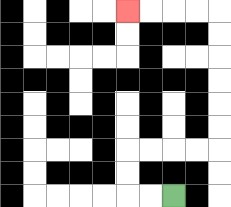{'start': '[7, 8]', 'end': '[5, 0]', 'path_directions': 'L,L,U,U,R,R,R,R,U,U,U,U,U,U,L,L,L,L', 'path_coordinates': '[[7, 8], [6, 8], [5, 8], [5, 7], [5, 6], [6, 6], [7, 6], [8, 6], [9, 6], [9, 5], [9, 4], [9, 3], [9, 2], [9, 1], [9, 0], [8, 0], [7, 0], [6, 0], [5, 0]]'}